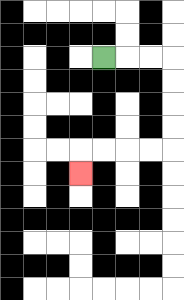{'start': '[4, 2]', 'end': '[3, 7]', 'path_directions': 'R,R,R,D,D,D,D,L,L,L,L,D', 'path_coordinates': '[[4, 2], [5, 2], [6, 2], [7, 2], [7, 3], [7, 4], [7, 5], [7, 6], [6, 6], [5, 6], [4, 6], [3, 6], [3, 7]]'}